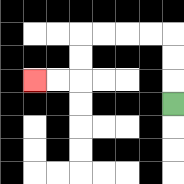{'start': '[7, 4]', 'end': '[1, 3]', 'path_directions': 'U,U,U,L,L,L,L,D,D,L,L', 'path_coordinates': '[[7, 4], [7, 3], [7, 2], [7, 1], [6, 1], [5, 1], [4, 1], [3, 1], [3, 2], [3, 3], [2, 3], [1, 3]]'}